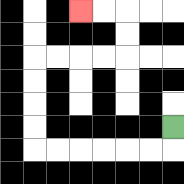{'start': '[7, 5]', 'end': '[3, 0]', 'path_directions': 'D,L,L,L,L,L,L,U,U,U,U,R,R,R,R,U,U,L,L', 'path_coordinates': '[[7, 5], [7, 6], [6, 6], [5, 6], [4, 6], [3, 6], [2, 6], [1, 6], [1, 5], [1, 4], [1, 3], [1, 2], [2, 2], [3, 2], [4, 2], [5, 2], [5, 1], [5, 0], [4, 0], [3, 0]]'}